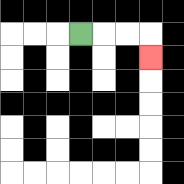{'start': '[3, 1]', 'end': '[6, 2]', 'path_directions': 'R,R,R,D', 'path_coordinates': '[[3, 1], [4, 1], [5, 1], [6, 1], [6, 2]]'}